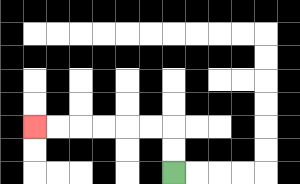{'start': '[7, 7]', 'end': '[1, 5]', 'path_directions': 'U,U,L,L,L,L,L,L', 'path_coordinates': '[[7, 7], [7, 6], [7, 5], [6, 5], [5, 5], [4, 5], [3, 5], [2, 5], [1, 5]]'}